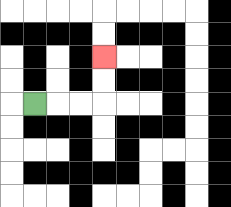{'start': '[1, 4]', 'end': '[4, 2]', 'path_directions': 'R,R,R,U,U', 'path_coordinates': '[[1, 4], [2, 4], [3, 4], [4, 4], [4, 3], [4, 2]]'}